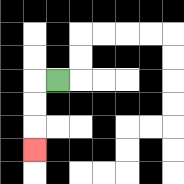{'start': '[2, 3]', 'end': '[1, 6]', 'path_directions': 'L,D,D,D', 'path_coordinates': '[[2, 3], [1, 3], [1, 4], [1, 5], [1, 6]]'}